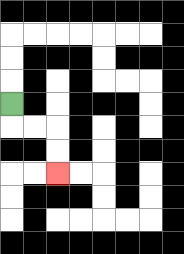{'start': '[0, 4]', 'end': '[2, 7]', 'path_directions': 'D,R,R,D,D', 'path_coordinates': '[[0, 4], [0, 5], [1, 5], [2, 5], [2, 6], [2, 7]]'}